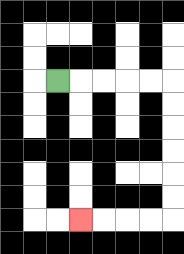{'start': '[2, 3]', 'end': '[3, 9]', 'path_directions': 'R,R,R,R,R,D,D,D,D,D,D,L,L,L,L', 'path_coordinates': '[[2, 3], [3, 3], [4, 3], [5, 3], [6, 3], [7, 3], [7, 4], [7, 5], [7, 6], [7, 7], [7, 8], [7, 9], [6, 9], [5, 9], [4, 9], [3, 9]]'}